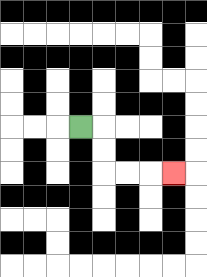{'start': '[3, 5]', 'end': '[7, 7]', 'path_directions': 'R,D,D,R,R,R', 'path_coordinates': '[[3, 5], [4, 5], [4, 6], [4, 7], [5, 7], [6, 7], [7, 7]]'}